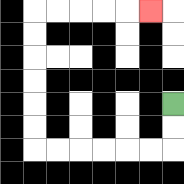{'start': '[7, 4]', 'end': '[6, 0]', 'path_directions': 'D,D,L,L,L,L,L,L,U,U,U,U,U,U,R,R,R,R,R', 'path_coordinates': '[[7, 4], [7, 5], [7, 6], [6, 6], [5, 6], [4, 6], [3, 6], [2, 6], [1, 6], [1, 5], [1, 4], [1, 3], [1, 2], [1, 1], [1, 0], [2, 0], [3, 0], [4, 0], [5, 0], [6, 0]]'}